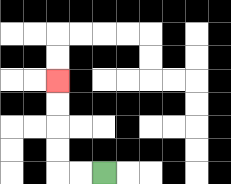{'start': '[4, 7]', 'end': '[2, 3]', 'path_directions': 'L,L,U,U,U,U', 'path_coordinates': '[[4, 7], [3, 7], [2, 7], [2, 6], [2, 5], [2, 4], [2, 3]]'}